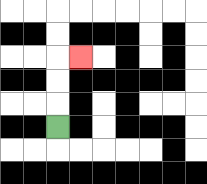{'start': '[2, 5]', 'end': '[3, 2]', 'path_directions': 'U,U,U,R', 'path_coordinates': '[[2, 5], [2, 4], [2, 3], [2, 2], [3, 2]]'}